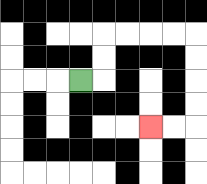{'start': '[3, 3]', 'end': '[6, 5]', 'path_directions': 'R,U,U,R,R,R,R,D,D,D,D,L,L', 'path_coordinates': '[[3, 3], [4, 3], [4, 2], [4, 1], [5, 1], [6, 1], [7, 1], [8, 1], [8, 2], [8, 3], [8, 4], [8, 5], [7, 5], [6, 5]]'}